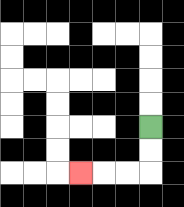{'start': '[6, 5]', 'end': '[3, 7]', 'path_directions': 'D,D,L,L,L', 'path_coordinates': '[[6, 5], [6, 6], [6, 7], [5, 7], [4, 7], [3, 7]]'}